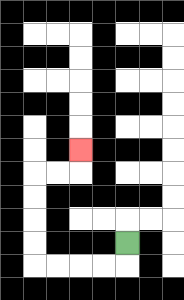{'start': '[5, 10]', 'end': '[3, 6]', 'path_directions': 'D,L,L,L,L,U,U,U,U,R,R,U', 'path_coordinates': '[[5, 10], [5, 11], [4, 11], [3, 11], [2, 11], [1, 11], [1, 10], [1, 9], [1, 8], [1, 7], [2, 7], [3, 7], [3, 6]]'}